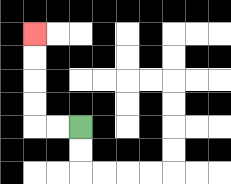{'start': '[3, 5]', 'end': '[1, 1]', 'path_directions': 'L,L,U,U,U,U', 'path_coordinates': '[[3, 5], [2, 5], [1, 5], [1, 4], [1, 3], [1, 2], [1, 1]]'}